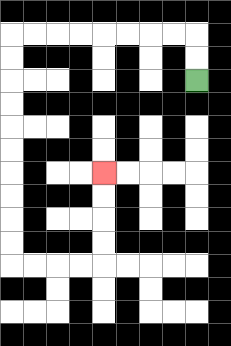{'start': '[8, 3]', 'end': '[4, 7]', 'path_directions': 'U,U,L,L,L,L,L,L,L,L,D,D,D,D,D,D,D,D,D,D,R,R,R,R,U,U,U,U', 'path_coordinates': '[[8, 3], [8, 2], [8, 1], [7, 1], [6, 1], [5, 1], [4, 1], [3, 1], [2, 1], [1, 1], [0, 1], [0, 2], [0, 3], [0, 4], [0, 5], [0, 6], [0, 7], [0, 8], [0, 9], [0, 10], [0, 11], [1, 11], [2, 11], [3, 11], [4, 11], [4, 10], [4, 9], [4, 8], [4, 7]]'}